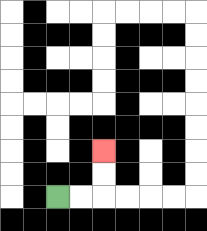{'start': '[2, 8]', 'end': '[4, 6]', 'path_directions': 'R,R,U,U', 'path_coordinates': '[[2, 8], [3, 8], [4, 8], [4, 7], [4, 6]]'}